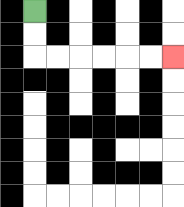{'start': '[1, 0]', 'end': '[7, 2]', 'path_directions': 'D,D,R,R,R,R,R,R', 'path_coordinates': '[[1, 0], [1, 1], [1, 2], [2, 2], [3, 2], [4, 2], [5, 2], [6, 2], [7, 2]]'}